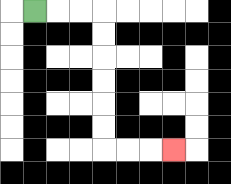{'start': '[1, 0]', 'end': '[7, 6]', 'path_directions': 'R,R,R,D,D,D,D,D,D,R,R,R', 'path_coordinates': '[[1, 0], [2, 0], [3, 0], [4, 0], [4, 1], [4, 2], [4, 3], [4, 4], [4, 5], [4, 6], [5, 6], [6, 6], [7, 6]]'}